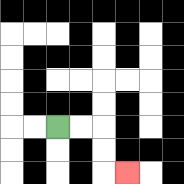{'start': '[2, 5]', 'end': '[5, 7]', 'path_directions': 'R,R,D,D,R', 'path_coordinates': '[[2, 5], [3, 5], [4, 5], [4, 6], [4, 7], [5, 7]]'}